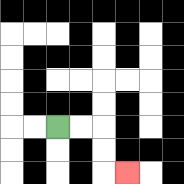{'start': '[2, 5]', 'end': '[5, 7]', 'path_directions': 'R,R,D,D,R', 'path_coordinates': '[[2, 5], [3, 5], [4, 5], [4, 6], [4, 7], [5, 7]]'}